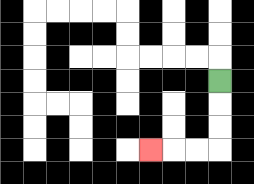{'start': '[9, 3]', 'end': '[6, 6]', 'path_directions': 'D,D,D,L,L,L', 'path_coordinates': '[[9, 3], [9, 4], [9, 5], [9, 6], [8, 6], [7, 6], [6, 6]]'}